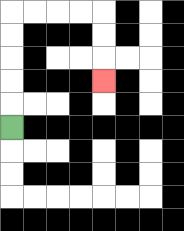{'start': '[0, 5]', 'end': '[4, 3]', 'path_directions': 'U,U,U,U,U,R,R,R,R,D,D,D', 'path_coordinates': '[[0, 5], [0, 4], [0, 3], [0, 2], [0, 1], [0, 0], [1, 0], [2, 0], [3, 0], [4, 0], [4, 1], [4, 2], [4, 3]]'}